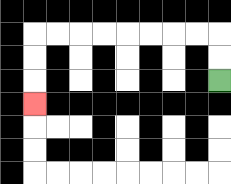{'start': '[9, 3]', 'end': '[1, 4]', 'path_directions': 'U,U,L,L,L,L,L,L,L,L,D,D,D', 'path_coordinates': '[[9, 3], [9, 2], [9, 1], [8, 1], [7, 1], [6, 1], [5, 1], [4, 1], [3, 1], [2, 1], [1, 1], [1, 2], [1, 3], [1, 4]]'}